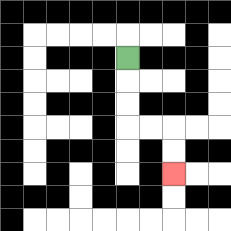{'start': '[5, 2]', 'end': '[7, 7]', 'path_directions': 'D,D,D,R,R,D,D', 'path_coordinates': '[[5, 2], [5, 3], [5, 4], [5, 5], [6, 5], [7, 5], [7, 6], [7, 7]]'}